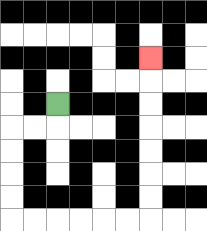{'start': '[2, 4]', 'end': '[6, 2]', 'path_directions': 'D,L,L,D,D,D,D,R,R,R,R,R,R,U,U,U,U,U,U,U', 'path_coordinates': '[[2, 4], [2, 5], [1, 5], [0, 5], [0, 6], [0, 7], [0, 8], [0, 9], [1, 9], [2, 9], [3, 9], [4, 9], [5, 9], [6, 9], [6, 8], [6, 7], [6, 6], [6, 5], [6, 4], [6, 3], [6, 2]]'}